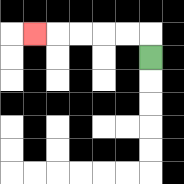{'start': '[6, 2]', 'end': '[1, 1]', 'path_directions': 'U,L,L,L,L,L', 'path_coordinates': '[[6, 2], [6, 1], [5, 1], [4, 1], [3, 1], [2, 1], [1, 1]]'}